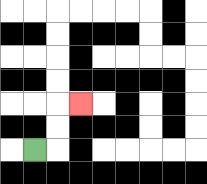{'start': '[1, 6]', 'end': '[3, 4]', 'path_directions': 'R,U,U,R', 'path_coordinates': '[[1, 6], [2, 6], [2, 5], [2, 4], [3, 4]]'}